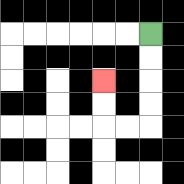{'start': '[6, 1]', 'end': '[4, 3]', 'path_directions': 'D,D,D,D,L,L,U,U', 'path_coordinates': '[[6, 1], [6, 2], [6, 3], [6, 4], [6, 5], [5, 5], [4, 5], [4, 4], [4, 3]]'}